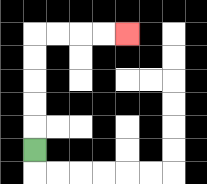{'start': '[1, 6]', 'end': '[5, 1]', 'path_directions': 'U,U,U,U,U,R,R,R,R', 'path_coordinates': '[[1, 6], [1, 5], [1, 4], [1, 3], [1, 2], [1, 1], [2, 1], [3, 1], [4, 1], [5, 1]]'}